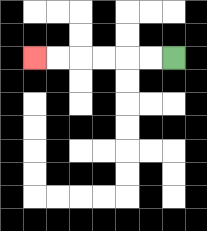{'start': '[7, 2]', 'end': '[1, 2]', 'path_directions': 'L,L,L,L,L,L', 'path_coordinates': '[[7, 2], [6, 2], [5, 2], [4, 2], [3, 2], [2, 2], [1, 2]]'}